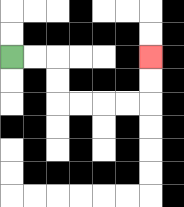{'start': '[0, 2]', 'end': '[6, 2]', 'path_directions': 'R,R,D,D,R,R,R,R,U,U', 'path_coordinates': '[[0, 2], [1, 2], [2, 2], [2, 3], [2, 4], [3, 4], [4, 4], [5, 4], [6, 4], [6, 3], [6, 2]]'}